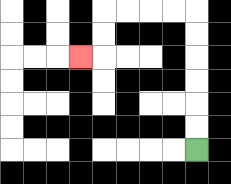{'start': '[8, 6]', 'end': '[3, 2]', 'path_directions': 'U,U,U,U,U,U,L,L,L,L,D,D,L', 'path_coordinates': '[[8, 6], [8, 5], [8, 4], [8, 3], [8, 2], [8, 1], [8, 0], [7, 0], [6, 0], [5, 0], [4, 0], [4, 1], [4, 2], [3, 2]]'}